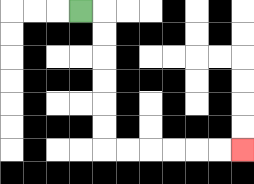{'start': '[3, 0]', 'end': '[10, 6]', 'path_directions': 'R,D,D,D,D,D,D,R,R,R,R,R,R', 'path_coordinates': '[[3, 0], [4, 0], [4, 1], [4, 2], [4, 3], [4, 4], [4, 5], [4, 6], [5, 6], [6, 6], [7, 6], [8, 6], [9, 6], [10, 6]]'}